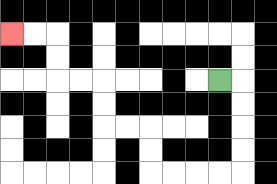{'start': '[9, 3]', 'end': '[0, 1]', 'path_directions': 'R,D,D,D,D,L,L,L,L,U,U,L,L,U,U,L,L,U,U,L,L', 'path_coordinates': '[[9, 3], [10, 3], [10, 4], [10, 5], [10, 6], [10, 7], [9, 7], [8, 7], [7, 7], [6, 7], [6, 6], [6, 5], [5, 5], [4, 5], [4, 4], [4, 3], [3, 3], [2, 3], [2, 2], [2, 1], [1, 1], [0, 1]]'}